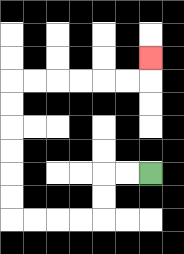{'start': '[6, 7]', 'end': '[6, 2]', 'path_directions': 'L,L,D,D,L,L,L,L,U,U,U,U,U,U,R,R,R,R,R,R,U', 'path_coordinates': '[[6, 7], [5, 7], [4, 7], [4, 8], [4, 9], [3, 9], [2, 9], [1, 9], [0, 9], [0, 8], [0, 7], [0, 6], [0, 5], [0, 4], [0, 3], [1, 3], [2, 3], [3, 3], [4, 3], [5, 3], [6, 3], [6, 2]]'}